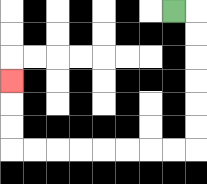{'start': '[7, 0]', 'end': '[0, 3]', 'path_directions': 'R,D,D,D,D,D,D,L,L,L,L,L,L,L,L,U,U,U', 'path_coordinates': '[[7, 0], [8, 0], [8, 1], [8, 2], [8, 3], [8, 4], [8, 5], [8, 6], [7, 6], [6, 6], [5, 6], [4, 6], [3, 6], [2, 6], [1, 6], [0, 6], [0, 5], [0, 4], [0, 3]]'}